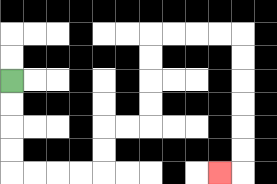{'start': '[0, 3]', 'end': '[9, 7]', 'path_directions': 'D,D,D,D,R,R,R,R,U,U,R,R,U,U,U,U,R,R,R,R,D,D,D,D,D,D,L', 'path_coordinates': '[[0, 3], [0, 4], [0, 5], [0, 6], [0, 7], [1, 7], [2, 7], [3, 7], [4, 7], [4, 6], [4, 5], [5, 5], [6, 5], [6, 4], [6, 3], [6, 2], [6, 1], [7, 1], [8, 1], [9, 1], [10, 1], [10, 2], [10, 3], [10, 4], [10, 5], [10, 6], [10, 7], [9, 7]]'}